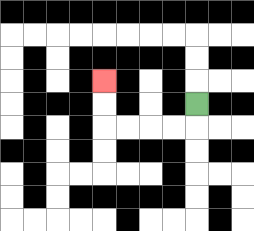{'start': '[8, 4]', 'end': '[4, 3]', 'path_directions': 'D,L,L,L,L,U,U', 'path_coordinates': '[[8, 4], [8, 5], [7, 5], [6, 5], [5, 5], [4, 5], [4, 4], [4, 3]]'}